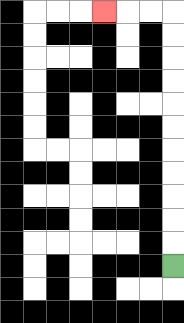{'start': '[7, 11]', 'end': '[4, 0]', 'path_directions': 'U,U,U,U,U,U,U,U,U,U,U,L,L,L', 'path_coordinates': '[[7, 11], [7, 10], [7, 9], [7, 8], [7, 7], [7, 6], [7, 5], [7, 4], [7, 3], [7, 2], [7, 1], [7, 0], [6, 0], [5, 0], [4, 0]]'}